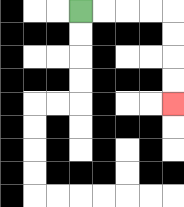{'start': '[3, 0]', 'end': '[7, 4]', 'path_directions': 'R,R,R,R,D,D,D,D', 'path_coordinates': '[[3, 0], [4, 0], [5, 0], [6, 0], [7, 0], [7, 1], [7, 2], [7, 3], [7, 4]]'}